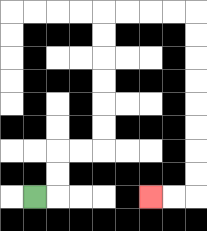{'start': '[1, 8]', 'end': '[6, 8]', 'path_directions': 'R,U,U,R,R,U,U,U,U,U,U,R,R,R,R,D,D,D,D,D,D,D,D,L,L', 'path_coordinates': '[[1, 8], [2, 8], [2, 7], [2, 6], [3, 6], [4, 6], [4, 5], [4, 4], [4, 3], [4, 2], [4, 1], [4, 0], [5, 0], [6, 0], [7, 0], [8, 0], [8, 1], [8, 2], [8, 3], [8, 4], [8, 5], [8, 6], [8, 7], [8, 8], [7, 8], [6, 8]]'}